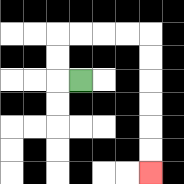{'start': '[3, 3]', 'end': '[6, 7]', 'path_directions': 'L,U,U,R,R,R,R,D,D,D,D,D,D', 'path_coordinates': '[[3, 3], [2, 3], [2, 2], [2, 1], [3, 1], [4, 1], [5, 1], [6, 1], [6, 2], [6, 3], [6, 4], [6, 5], [6, 6], [6, 7]]'}